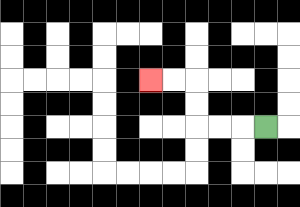{'start': '[11, 5]', 'end': '[6, 3]', 'path_directions': 'L,L,L,U,U,L,L', 'path_coordinates': '[[11, 5], [10, 5], [9, 5], [8, 5], [8, 4], [8, 3], [7, 3], [6, 3]]'}